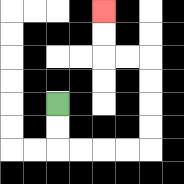{'start': '[2, 4]', 'end': '[4, 0]', 'path_directions': 'D,D,R,R,R,R,U,U,U,U,L,L,U,U', 'path_coordinates': '[[2, 4], [2, 5], [2, 6], [3, 6], [4, 6], [5, 6], [6, 6], [6, 5], [6, 4], [6, 3], [6, 2], [5, 2], [4, 2], [4, 1], [4, 0]]'}